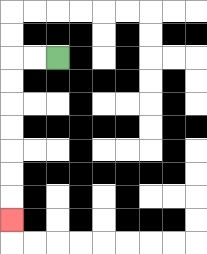{'start': '[2, 2]', 'end': '[0, 9]', 'path_directions': 'L,L,D,D,D,D,D,D,D', 'path_coordinates': '[[2, 2], [1, 2], [0, 2], [0, 3], [0, 4], [0, 5], [0, 6], [0, 7], [0, 8], [0, 9]]'}